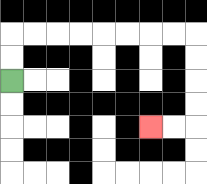{'start': '[0, 3]', 'end': '[6, 5]', 'path_directions': 'U,U,R,R,R,R,R,R,R,R,D,D,D,D,L,L', 'path_coordinates': '[[0, 3], [0, 2], [0, 1], [1, 1], [2, 1], [3, 1], [4, 1], [5, 1], [6, 1], [7, 1], [8, 1], [8, 2], [8, 3], [8, 4], [8, 5], [7, 5], [6, 5]]'}